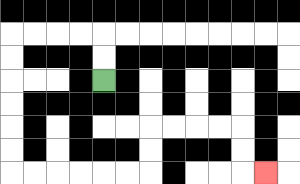{'start': '[4, 3]', 'end': '[11, 7]', 'path_directions': 'U,U,L,L,L,L,D,D,D,D,D,D,R,R,R,R,R,R,U,U,R,R,R,R,D,D,R', 'path_coordinates': '[[4, 3], [4, 2], [4, 1], [3, 1], [2, 1], [1, 1], [0, 1], [0, 2], [0, 3], [0, 4], [0, 5], [0, 6], [0, 7], [1, 7], [2, 7], [3, 7], [4, 7], [5, 7], [6, 7], [6, 6], [6, 5], [7, 5], [8, 5], [9, 5], [10, 5], [10, 6], [10, 7], [11, 7]]'}